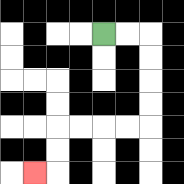{'start': '[4, 1]', 'end': '[1, 7]', 'path_directions': 'R,R,D,D,D,D,L,L,L,L,D,D,L', 'path_coordinates': '[[4, 1], [5, 1], [6, 1], [6, 2], [6, 3], [6, 4], [6, 5], [5, 5], [4, 5], [3, 5], [2, 5], [2, 6], [2, 7], [1, 7]]'}